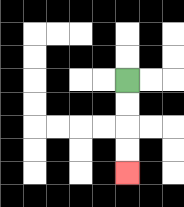{'start': '[5, 3]', 'end': '[5, 7]', 'path_directions': 'D,D,D,D', 'path_coordinates': '[[5, 3], [5, 4], [5, 5], [5, 6], [5, 7]]'}